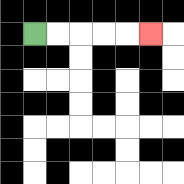{'start': '[1, 1]', 'end': '[6, 1]', 'path_directions': 'R,R,R,R,R', 'path_coordinates': '[[1, 1], [2, 1], [3, 1], [4, 1], [5, 1], [6, 1]]'}